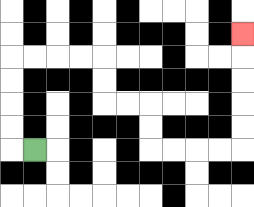{'start': '[1, 6]', 'end': '[10, 1]', 'path_directions': 'L,U,U,U,U,R,R,R,R,D,D,R,R,D,D,R,R,R,R,U,U,U,U,U', 'path_coordinates': '[[1, 6], [0, 6], [0, 5], [0, 4], [0, 3], [0, 2], [1, 2], [2, 2], [3, 2], [4, 2], [4, 3], [4, 4], [5, 4], [6, 4], [6, 5], [6, 6], [7, 6], [8, 6], [9, 6], [10, 6], [10, 5], [10, 4], [10, 3], [10, 2], [10, 1]]'}